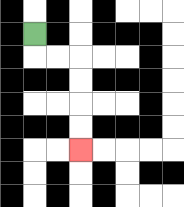{'start': '[1, 1]', 'end': '[3, 6]', 'path_directions': 'D,R,R,D,D,D,D', 'path_coordinates': '[[1, 1], [1, 2], [2, 2], [3, 2], [3, 3], [3, 4], [3, 5], [3, 6]]'}